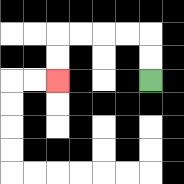{'start': '[6, 3]', 'end': '[2, 3]', 'path_directions': 'U,U,L,L,L,L,D,D', 'path_coordinates': '[[6, 3], [6, 2], [6, 1], [5, 1], [4, 1], [3, 1], [2, 1], [2, 2], [2, 3]]'}